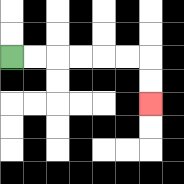{'start': '[0, 2]', 'end': '[6, 4]', 'path_directions': 'R,R,R,R,R,R,D,D', 'path_coordinates': '[[0, 2], [1, 2], [2, 2], [3, 2], [4, 2], [5, 2], [6, 2], [6, 3], [6, 4]]'}